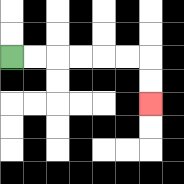{'start': '[0, 2]', 'end': '[6, 4]', 'path_directions': 'R,R,R,R,R,R,D,D', 'path_coordinates': '[[0, 2], [1, 2], [2, 2], [3, 2], [4, 2], [5, 2], [6, 2], [6, 3], [6, 4]]'}